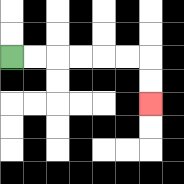{'start': '[0, 2]', 'end': '[6, 4]', 'path_directions': 'R,R,R,R,R,R,D,D', 'path_coordinates': '[[0, 2], [1, 2], [2, 2], [3, 2], [4, 2], [5, 2], [6, 2], [6, 3], [6, 4]]'}